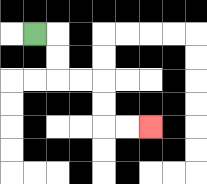{'start': '[1, 1]', 'end': '[6, 5]', 'path_directions': 'R,D,D,R,R,D,D,R,R', 'path_coordinates': '[[1, 1], [2, 1], [2, 2], [2, 3], [3, 3], [4, 3], [4, 4], [4, 5], [5, 5], [6, 5]]'}